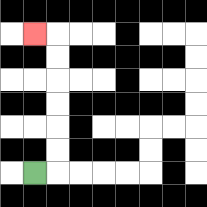{'start': '[1, 7]', 'end': '[1, 1]', 'path_directions': 'R,U,U,U,U,U,U,L', 'path_coordinates': '[[1, 7], [2, 7], [2, 6], [2, 5], [2, 4], [2, 3], [2, 2], [2, 1], [1, 1]]'}